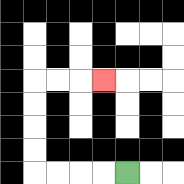{'start': '[5, 7]', 'end': '[4, 3]', 'path_directions': 'L,L,L,L,U,U,U,U,R,R,R', 'path_coordinates': '[[5, 7], [4, 7], [3, 7], [2, 7], [1, 7], [1, 6], [1, 5], [1, 4], [1, 3], [2, 3], [3, 3], [4, 3]]'}